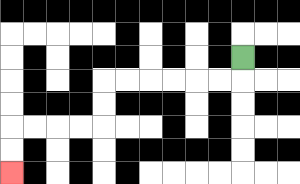{'start': '[10, 2]', 'end': '[0, 7]', 'path_directions': 'D,L,L,L,L,L,L,D,D,L,L,L,L,D,D', 'path_coordinates': '[[10, 2], [10, 3], [9, 3], [8, 3], [7, 3], [6, 3], [5, 3], [4, 3], [4, 4], [4, 5], [3, 5], [2, 5], [1, 5], [0, 5], [0, 6], [0, 7]]'}